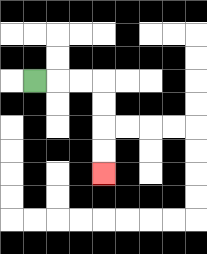{'start': '[1, 3]', 'end': '[4, 7]', 'path_directions': 'R,R,R,D,D,D,D', 'path_coordinates': '[[1, 3], [2, 3], [3, 3], [4, 3], [4, 4], [4, 5], [4, 6], [4, 7]]'}